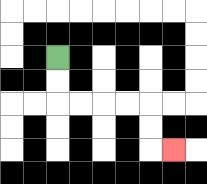{'start': '[2, 2]', 'end': '[7, 6]', 'path_directions': 'D,D,R,R,R,R,D,D,R', 'path_coordinates': '[[2, 2], [2, 3], [2, 4], [3, 4], [4, 4], [5, 4], [6, 4], [6, 5], [6, 6], [7, 6]]'}